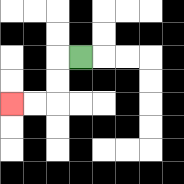{'start': '[3, 2]', 'end': '[0, 4]', 'path_directions': 'L,D,D,L,L', 'path_coordinates': '[[3, 2], [2, 2], [2, 3], [2, 4], [1, 4], [0, 4]]'}